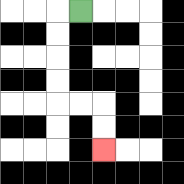{'start': '[3, 0]', 'end': '[4, 6]', 'path_directions': 'L,D,D,D,D,R,R,D,D', 'path_coordinates': '[[3, 0], [2, 0], [2, 1], [2, 2], [2, 3], [2, 4], [3, 4], [4, 4], [4, 5], [4, 6]]'}